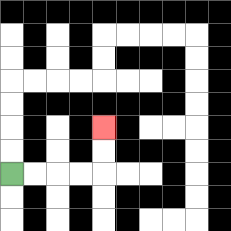{'start': '[0, 7]', 'end': '[4, 5]', 'path_directions': 'R,R,R,R,U,U', 'path_coordinates': '[[0, 7], [1, 7], [2, 7], [3, 7], [4, 7], [4, 6], [4, 5]]'}